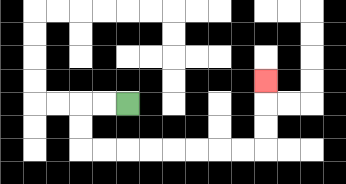{'start': '[5, 4]', 'end': '[11, 3]', 'path_directions': 'L,L,D,D,R,R,R,R,R,R,R,R,U,U,U', 'path_coordinates': '[[5, 4], [4, 4], [3, 4], [3, 5], [3, 6], [4, 6], [5, 6], [6, 6], [7, 6], [8, 6], [9, 6], [10, 6], [11, 6], [11, 5], [11, 4], [11, 3]]'}